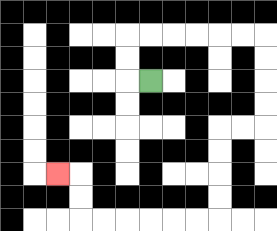{'start': '[6, 3]', 'end': '[2, 7]', 'path_directions': 'L,U,U,R,R,R,R,R,R,D,D,D,D,L,L,D,D,D,D,L,L,L,L,L,L,U,U,L', 'path_coordinates': '[[6, 3], [5, 3], [5, 2], [5, 1], [6, 1], [7, 1], [8, 1], [9, 1], [10, 1], [11, 1], [11, 2], [11, 3], [11, 4], [11, 5], [10, 5], [9, 5], [9, 6], [9, 7], [9, 8], [9, 9], [8, 9], [7, 9], [6, 9], [5, 9], [4, 9], [3, 9], [3, 8], [3, 7], [2, 7]]'}